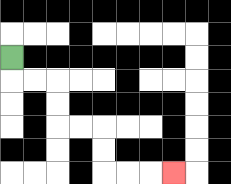{'start': '[0, 2]', 'end': '[7, 7]', 'path_directions': 'D,R,R,D,D,R,R,D,D,R,R,R', 'path_coordinates': '[[0, 2], [0, 3], [1, 3], [2, 3], [2, 4], [2, 5], [3, 5], [4, 5], [4, 6], [4, 7], [5, 7], [6, 7], [7, 7]]'}